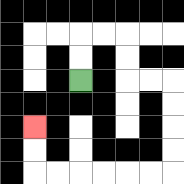{'start': '[3, 3]', 'end': '[1, 5]', 'path_directions': 'U,U,R,R,D,D,R,R,D,D,D,D,L,L,L,L,L,L,U,U', 'path_coordinates': '[[3, 3], [3, 2], [3, 1], [4, 1], [5, 1], [5, 2], [5, 3], [6, 3], [7, 3], [7, 4], [7, 5], [7, 6], [7, 7], [6, 7], [5, 7], [4, 7], [3, 7], [2, 7], [1, 7], [1, 6], [1, 5]]'}